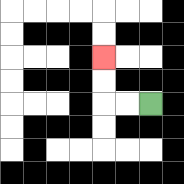{'start': '[6, 4]', 'end': '[4, 2]', 'path_directions': 'L,L,U,U', 'path_coordinates': '[[6, 4], [5, 4], [4, 4], [4, 3], [4, 2]]'}